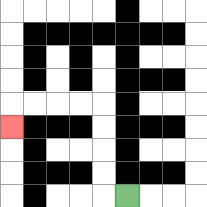{'start': '[5, 8]', 'end': '[0, 5]', 'path_directions': 'L,U,U,U,U,L,L,L,L,D', 'path_coordinates': '[[5, 8], [4, 8], [4, 7], [4, 6], [4, 5], [4, 4], [3, 4], [2, 4], [1, 4], [0, 4], [0, 5]]'}